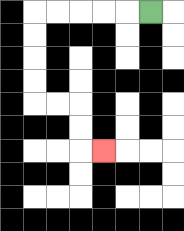{'start': '[6, 0]', 'end': '[4, 6]', 'path_directions': 'L,L,L,L,L,D,D,D,D,R,R,D,D,R', 'path_coordinates': '[[6, 0], [5, 0], [4, 0], [3, 0], [2, 0], [1, 0], [1, 1], [1, 2], [1, 3], [1, 4], [2, 4], [3, 4], [3, 5], [3, 6], [4, 6]]'}